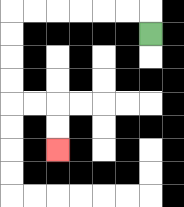{'start': '[6, 1]', 'end': '[2, 6]', 'path_directions': 'U,L,L,L,L,L,L,D,D,D,D,R,R,D,D', 'path_coordinates': '[[6, 1], [6, 0], [5, 0], [4, 0], [3, 0], [2, 0], [1, 0], [0, 0], [0, 1], [0, 2], [0, 3], [0, 4], [1, 4], [2, 4], [2, 5], [2, 6]]'}